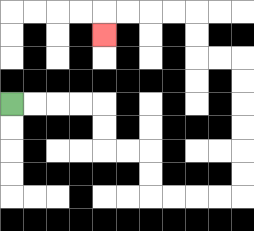{'start': '[0, 4]', 'end': '[4, 1]', 'path_directions': 'R,R,R,R,D,D,R,R,D,D,R,R,R,R,U,U,U,U,U,U,L,L,U,U,L,L,L,L,D', 'path_coordinates': '[[0, 4], [1, 4], [2, 4], [3, 4], [4, 4], [4, 5], [4, 6], [5, 6], [6, 6], [6, 7], [6, 8], [7, 8], [8, 8], [9, 8], [10, 8], [10, 7], [10, 6], [10, 5], [10, 4], [10, 3], [10, 2], [9, 2], [8, 2], [8, 1], [8, 0], [7, 0], [6, 0], [5, 0], [4, 0], [4, 1]]'}